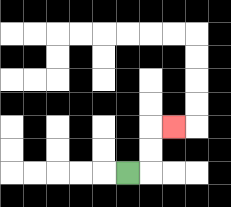{'start': '[5, 7]', 'end': '[7, 5]', 'path_directions': 'R,U,U,R', 'path_coordinates': '[[5, 7], [6, 7], [6, 6], [6, 5], [7, 5]]'}